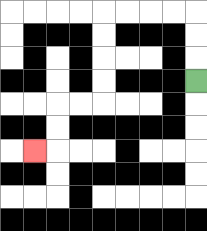{'start': '[8, 3]', 'end': '[1, 6]', 'path_directions': 'U,U,U,L,L,L,L,D,D,D,D,L,L,D,D,L', 'path_coordinates': '[[8, 3], [8, 2], [8, 1], [8, 0], [7, 0], [6, 0], [5, 0], [4, 0], [4, 1], [4, 2], [4, 3], [4, 4], [3, 4], [2, 4], [2, 5], [2, 6], [1, 6]]'}